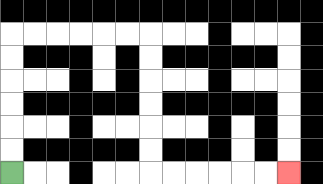{'start': '[0, 7]', 'end': '[12, 7]', 'path_directions': 'U,U,U,U,U,U,R,R,R,R,R,R,D,D,D,D,D,D,R,R,R,R,R,R', 'path_coordinates': '[[0, 7], [0, 6], [0, 5], [0, 4], [0, 3], [0, 2], [0, 1], [1, 1], [2, 1], [3, 1], [4, 1], [5, 1], [6, 1], [6, 2], [6, 3], [6, 4], [6, 5], [6, 6], [6, 7], [7, 7], [8, 7], [9, 7], [10, 7], [11, 7], [12, 7]]'}